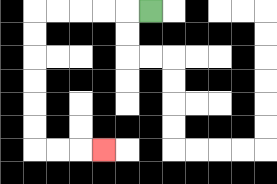{'start': '[6, 0]', 'end': '[4, 6]', 'path_directions': 'L,L,L,L,L,D,D,D,D,D,D,R,R,R', 'path_coordinates': '[[6, 0], [5, 0], [4, 0], [3, 0], [2, 0], [1, 0], [1, 1], [1, 2], [1, 3], [1, 4], [1, 5], [1, 6], [2, 6], [3, 6], [4, 6]]'}